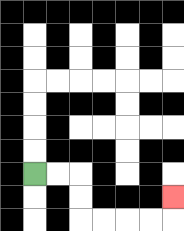{'start': '[1, 7]', 'end': '[7, 8]', 'path_directions': 'R,R,D,D,R,R,R,R,U', 'path_coordinates': '[[1, 7], [2, 7], [3, 7], [3, 8], [3, 9], [4, 9], [5, 9], [6, 9], [7, 9], [7, 8]]'}